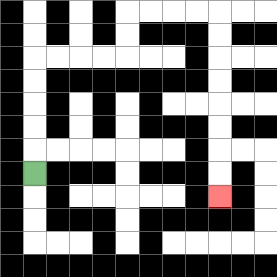{'start': '[1, 7]', 'end': '[9, 8]', 'path_directions': 'U,U,U,U,U,R,R,R,R,U,U,R,R,R,R,D,D,D,D,D,D,D,D', 'path_coordinates': '[[1, 7], [1, 6], [1, 5], [1, 4], [1, 3], [1, 2], [2, 2], [3, 2], [4, 2], [5, 2], [5, 1], [5, 0], [6, 0], [7, 0], [8, 0], [9, 0], [9, 1], [9, 2], [9, 3], [9, 4], [9, 5], [9, 6], [9, 7], [9, 8]]'}